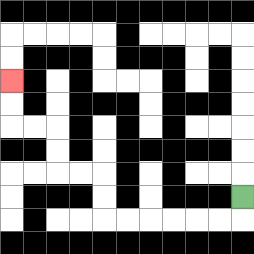{'start': '[10, 8]', 'end': '[0, 3]', 'path_directions': 'D,L,L,L,L,L,L,U,U,L,L,U,U,L,L,U,U', 'path_coordinates': '[[10, 8], [10, 9], [9, 9], [8, 9], [7, 9], [6, 9], [5, 9], [4, 9], [4, 8], [4, 7], [3, 7], [2, 7], [2, 6], [2, 5], [1, 5], [0, 5], [0, 4], [0, 3]]'}